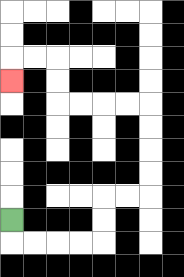{'start': '[0, 9]', 'end': '[0, 3]', 'path_directions': 'D,R,R,R,R,U,U,R,R,U,U,U,U,L,L,L,L,U,U,L,L,D', 'path_coordinates': '[[0, 9], [0, 10], [1, 10], [2, 10], [3, 10], [4, 10], [4, 9], [4, 8], [5, 8], [6, 8], [6, 7], [6, 6], [6, 5], [6, 4], [5, 4], [4, 4], [3, 4], [2, 4], [2, 3], [2, 2], [1, 2], [0, 2], [0, 3]]'}